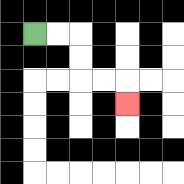{'start': '[1, 1]', 'end': '[5, 4]', 'path_directions': 'R,R,D,D,R,R,D', 'path_coordinates': '[[1, 1], [2, 1], [3, 1], [3, 2], [3, 3], [4, 3], [5, 3], [5, 4]]'}